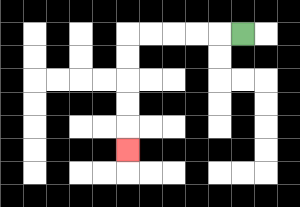{'start': '[10, 1]', 'end': '[5, 6]', 'path_directions': 'L,L,L,L,L,D,D,D,D,D', 'path_coordinates': '[[10, 1], [9, 1], [8, 1], [7, 1], [6, 1], [5, 1], [5, 2], [5, 3], [5, 4], [5, 5], [5, 6]]'}